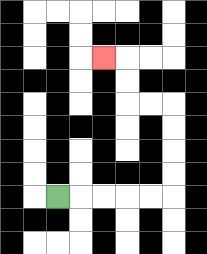{'start': '[2, 8]', 'end': '[4, 2]', 'path_directions': 'R,R,R,R,R,U,U,U,U,L,L,U,U,L', 'path_coordinates': '[[2, 8], [3, 8], [4, 8], [5, 8], [6, 8], [7, 8], [7, 7], [7, 6], [7, 5], [7, 4], [6, 4], [5, 4], [5, 3], [5, 2], [4, 2]]'}